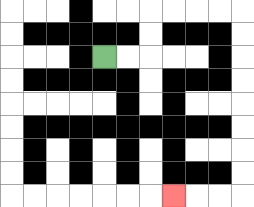{'start': '[4, 2]', 'end': '[7, 8]', 'path_directions': 'R,R,U,U,R,R,R,R,D,D,D,D,D,D,D,D,L,L,L', 'path_coordinates': '[[4, 2], [5, 2], [6, 2], [6, 1], [6, 0], [7, 0], [8, 0], [9, 0], [10, 0], [10, 1], [10, 2], [10, 3], [10, 4], [10, 5], [10, 6], [10, 7], [10, 8], [9, 8], [8, 8], [7, 8]]'}